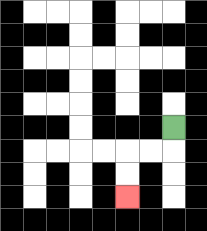{'start': '[7, 5]', 'end': '[5, 8]', 'path_directions': 'D,L,L,D,D', 'path_coordinates': '[[7, 5], [7, 6], [6, 6], [5, 6], [5, 7], [5, 8]]'}